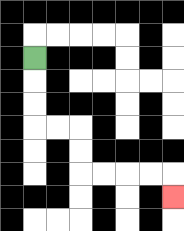{'start': '[1, 2]', 'end': '[7, 8]', 'path_directions': 'D,D,D,R,R,D,D,R,R,R,R,D', 'path_coordinates': '[[1, 2], [1, 3], [1, 4], [1, 5], [2, 5], [3, 5], [3, 6], [3, 7], [4, 7], [5, 7], [6, 7], [7, 7], [7, 8]]'}